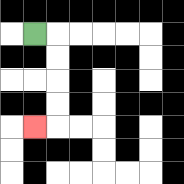{'start': '[1, 1]', 'end': '[1, 5]', 'path_directions': 'R,D,D,D,D,L', 'path_coordinates': '[[1, 1], [2, 1], [2, 2], [2, 3], [2, 4], [2, 5], [1, 5]]'}